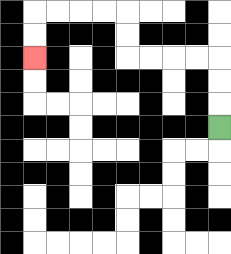{'start': '[9, 5]', 'end': '[1, 2]', 'path_directions': 'U,U,U,L,L,L,L,U,U,L,L,L,L,D,D', 'path_coordinates': '[[9, 5], [9, 4], [9, 3], [9, 2], [8, 2], [7, 2], [6, 2], [5, 2], [5, 1], [5, 0], [4, 0], [3, 0], [2, 0], [1, 0], [1, 1], [1, 2]]'}